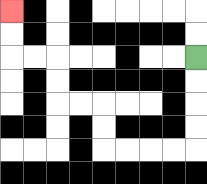{'start': '[8, 2]', 'end': '[0, 0]', 'path_directions': 'D,D,D,D,L,L,L,L,U,U,L,L,U,U,L,L,U,U', 'path_coordinates': '[[8, 2], [8, 3], [8, 4], [8, 5], [8, 6], [7, 6], [6, 6], [5, 6], [4, 6], [4, 5], [4, 4], [3, 4], [2, 4], [2, 3], [2, 2], [1, 2], [0, 2], [0, 1], [0, 0]]'}